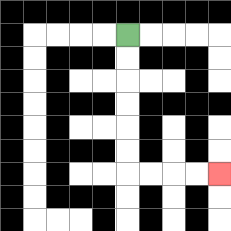{'start': '[5, 1]', 'end': '[9, 7]', 'path_directions': 'D,D,D,D,D,D,R,R,R,R', 'path_coordinates': '[[5, 1], [5, 2], [5, 3], [5, 4], [5, 5], [5, 6], [5, 7], [6, 7], [7, 7], [8, 7], [9, 7]]'}